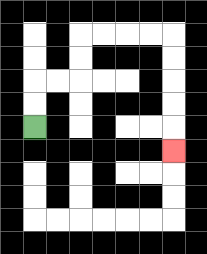{'start': '[1, 5]', 'end': '[7, 6]', 'path_directions': 'U,U,R,R,U,U,R,R,R,R,D,D,D,D,D', 'path_coordinates': '[[1, 5], [1, 4], [1, 3], [2, 3], [3, 3], [3, 2], [3, 1], [4, 1], [5, 1], [6, 1], [7, 1], [7, 2], [7, 3], [7, 4], [7, 5], [7, 6]]'}